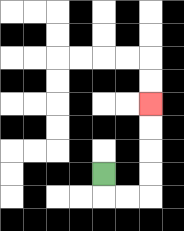{'start': '[4, 7]', 'end': '[6, 4]', 'path_directions': 'D,R,R,U,U,U,U', 'path_coordinates': '[[4, 7], [4, 8], [5, 8], [6, 8], [6, 7], [6, 6], [6, 5], [6, 4]]'}